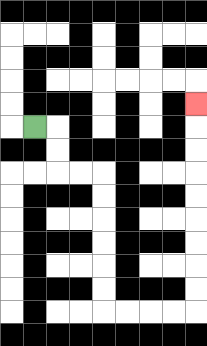{'start': '[1, 5]', 'end': '[8, 4]', 'path_directions': 'R,D,D,R,R,D,D,D,D,D,D,R,R,R,R,U,U,U,U,U,U,U,U,U', 'path_coordinates': '[[1, 5], [2, 5], [2, 6], [2, 7], [3, 7], [4, 7], [4, 8], [4, 9], [4, 10], [4, 11], [4, 12], [4, 13], [5, 13], [6, 13], [7, 13], [8, 13], [8, 12], [8, 11], [8, 10], [8, 9], [8, 8], [8, 7], [8, 6], [8, 5], [8, 4]]'}